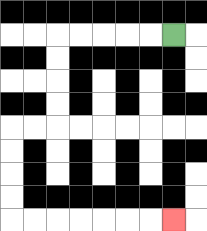{'start': '[7, 1]', 'end': '[7, 9]', 'path_directions': 'L,L,L,L,L,D,D,D,D,L,L,D,D,D,D,R,R,R,R,R,R,R', 'path_coordinates': '[[7, 1], [6, 1], [5, 1], [4, 1], [3, 1], [2, 1], [2, 2], [2, 3], [2, 4], [2, 5], [1, 5], [0, 5], [0, 6], [0, 7], [0, 8], [0, 9], [1, 9], [2, 9], [3, 9], [4, 9], [5, 9], [6, 9], [7, 9]]'}